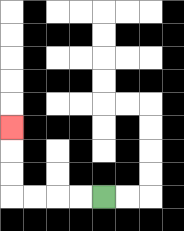{'start': '[4, 8]', 'end': '[0, 5]', 'path_directions': 'L,L,L,L,U,U,U', 'path_coordinates': '[[4, 8], [3, 8], [2, 8], [1, 8], [0, 8], [0, 7], [0, 6], [0, 5]]'}